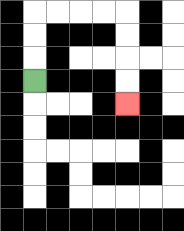{'start': '[1, 3]', 'end': '[5, 4]', 'path_directions': 'U,U,U,R,R,R,R,D,D,D,D', 'path_coordinates': '[[1, 3], [1, 2], [1, 1], [1, 0], [2, 0], [3, 0], [4, 0], [5, 0], [5, 1], [5, 2], [5, 3], [5, 4]]'}